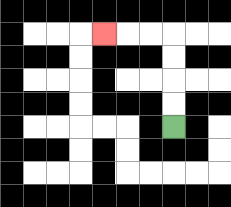{'start': '[7, 5]', 'end': '[4, 1]', 'path_directions': 'U,U,U,U,L,L,L', 'path_coordinates': '[[7, 5], [7, 4], [7, 3], [7, 2], [7, 1], [6, 1], [5, 1], [4, 1]]'}